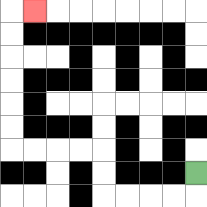{'start': '[8, 7]', 'end': '[1, 0]', 'path_directions': 'D,L,L,L,L,U,U,L,L,L,L,U,U,U,U,U,U,R', 'path_coordinates': '[[8, 7], [8, 8], [7, 8], [6, 8], [5, 8], [4, 8], [4, 7], [4, 6], [3, 6], [2, 6], [1, 6], [0, 6], [0, 5], [0, 4], [0, 3], [0, 2], [0, 1], [0, 0], [1, 0]]'}